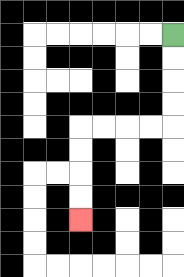{'start': '[7, 1]', 'end': '[3, 9]', 'path_directions': 'D,D,D,D,L,L,L,L,D,D,D,D', 'path_coordinates': '[[7, 1], [7, 2], [7, 3], [7, 4], [7, 5], [6, 5], [5, 5], [4, 5], [3, 5], [3, 6], [3, 7], [3, 8], [3, 9]]'}